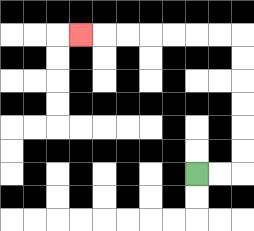{'start': '[8, 7]', 'end': '[3, 1]', 'path_directions': 'R,R,U,U,U,U,U,U,L,L,L,L,L,L,L', 'path_coordinates': '[[8, 7], [9, 7], [10, 7], [10, 6], [10, 5], [10, 4], [10, 3], [10, 2], [10, 1], [9, 1], [8, 1], [7, 1], [6, 1], [5, 1], [4, 1], [3, 1]]'}